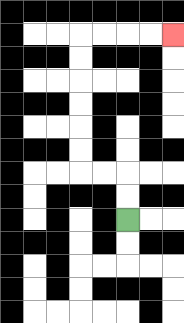{'start': '[5, 9]', 'end': '[7, 1]', 'path_directions': 'U,U,L,L,U,U,U,U,U,U,R,R,R,R', 'path_coordinates': '[[5, 9], [5, 8], [5, 7], [4, 7], [3, 7], [3, 6], [3, 5], [3, 4], [3, 3], [3, 2], [3, 1], [4, 1], [5, 1], [6, 1], [7, 1]]'}